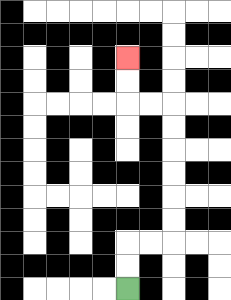{'start': '[5, 12]', 'end': '[5, 2]', 'path_directions': 'U,U,R,R,U,U,U,U,U,U,L,L,U,U', 'path_coordinates': '[[5, 12], [5, 11], [5, 10], [6, 10], [7, 10], [7, 9], [7, 8], [7, 7], [7, 6], [7, 5], [7, 4], [6, 4], [5, 4], [5, 3], [5, 2]]'}